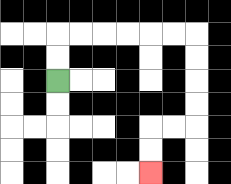{'start': '[2, 3]', 'end': '[6, 7]', 'path_directions': 'U,U,R,R,R,R,R,R,D,D,D,D,L,L,D,D', 'path_coordinates': '[[2, 3], [2, 2], [2, 1], [3, 1], [4, 1], [5, 1], [6, 1], [7, 1], [8, 1], [8, 2], [8, 3], [8, 4], [8, 5], [7, 5], [6, 5], [6, 6], [6, 7]]'}